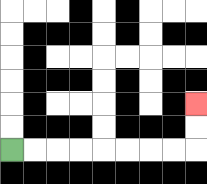{'start': '[0, 6]', 'end': '[8, 4]', 'path_directions': 'R,R,R,R,R,R,R,R,U,U', 'path_coordinates': '[[0, 6], [1, 6], [2, 6], [3, 6], [4, 6], [5, 6], [6, 6], [7, 6], [8, 6], [8, 5], [8, 4]]'}